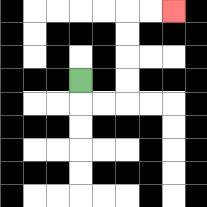{'start': '[3, 3]', 'end': '[7, 0]', 'path_directions': 'D,R,R,U,U,U,U,R,R', 'path_coordinates': '[[3, 3], [3, 4], [4, 4], [5, 4], [5, 3], [5, 2], [5, 1], [5, 0], [6, 0], [7, 0]]'}